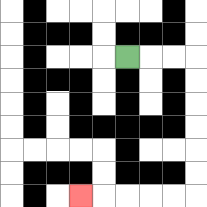{'start': '[5, 2]', 'end': '[3, 8]', 'path_directions': 'R,R,R,D,D,D,D,D,D,L,L,L,L,L', 'path_coordinates': '[[5, 2], [6, 2], [7, 2], [8, 2], [8, 3], [8, 4], [8, 5], [8, 6], [8, 7], [8, 8], [7, 8], [6, 8], [5, 8], [4, 8], [3, 8]]'}